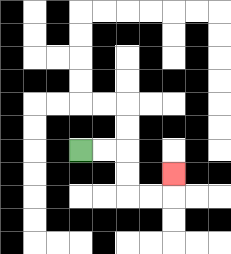{'start': '[3, 6]', 'end': '[7, 7]', 'path_directions': 'R,R,D,D,R,R,U', 'path_coordinates': '[[3, 6], [4, 6], [5, 6], [5, 7], [5, 8], [6, 8], [7, 8], [7, 7]]'}